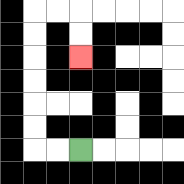{'start': '[3, 6]', 'end': '[3, 2]', 'path_directions': 'L,L,U,U,U,U,U,U,R,R,D,D', 'path_coordinates': '[[3, 6], [2, 6], [1, 6], [1, 5], [1, 4], [1, 3], [1, 2], [1, 1], [1, 0], [2, 0], [3, 0], [3, 1], [3, 2]]'}